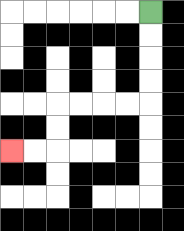{'start': '[6, 0]', 'end': '[0, 6]', 'path_directions': 'D,D,D,D,L,L,L,L,D,D,L,L', 'path_coordinates': '[[6, 0], [6, 1], [6, 2], [6, 3], [6, 4], [5, 4], [4, 4], [3, 4], [2, 4], [2, 5], [2, 6], [1, 6], [0, 6]]'}